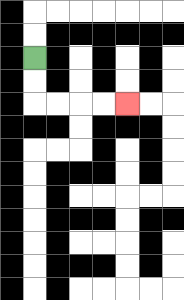{'start': '[1, 2]', 'end': '[5, 4]', 'path_directions': 'D,D,R,R,R,R', 'path_coordinates': '[[1, 2], [1, 3], [1, 4], [2, 4], [3, 4], [4, 4], [5, 4]]'}